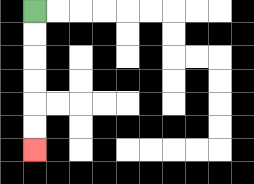{'start': '[1, 0]', 'end': '[1, 6]', 'path_directions': 'D,D,D,D,D,D', 'path_coordinates': '[[1, 0], [1, 1], [1, 2], [1, 3], [1, 4], [1, 5], [1, 6]]'}